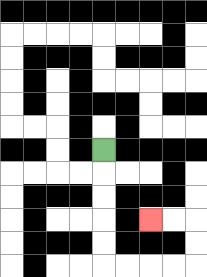{'start': '[4, 6]', 'end': '[6, 9]', 'path_directions': 'D,D,D,D,D,R,R,R,R,U,U,L,L', 'path_coordinates': '[[4, 6], [4, 7], [4, 8], [4, 9], [4, 10], [4, 11], [5, 11], [6, 11], [7, 11], [8, 11], [8, 10], [8, 9], [7, 9], [6, 9]]'}